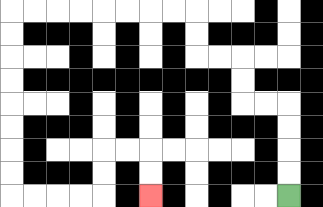{'start': '[12, 8]', 'end': '[6, 8]', 'path_directions': 'U,U,U,U,L,L,U,U,L,L,U,U,L,L,L,L,L,L,L,L,D,D,D,D,D,D,D,D,R,R,R,R,U,U,R,R,D,D', 'path_coordinates': '[[12, 8], [12, 7], [12, 6], [12, 5], [12, 4], [11, 4], [10, 4], [10, 3], [10, 2], [9, 2], [8, 2], [8, 1], [8, 0], [7, 0], [6, 0], [5, 0], [4, 0], [3, 0], [2, 0], [1, 0], [0, 0], [0, 1], [0, 2], [0, 3], [0, 4], [0, 5], [0, 6], [0, 7], [0, 8], [1, 8], [2, 8], [3, 8], [4, 8], [4, 7], [4, 6], [5, 6], [6, 6], [6, 7], [6, 8]]'}